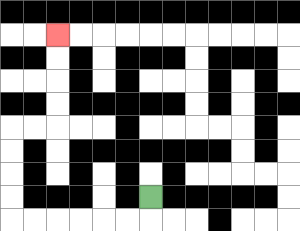{'start': '[6, 8]', 'end': '[2, 1]', 'path_directions': 'D,L,L,L,L,L,L,U,U,U,U,R,R,U,U,U,U', 'path_coordinates': '[[6, 8], [6, 9], [5, 9], [4, 9], [3, 9], [2, 9], [1, 9], [0, 9], [0, 8], [0, 7], [0, 6], [0, 5], [1, 5], [2, 5], [2, 4], [2, 3], [2, 2], [2, 1]]'}